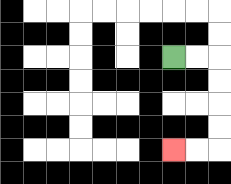{'start': '[7, 2]', 'end': '[7, 6]', 'path_directions': 'R,R,D,D,D,D,L,L', 'path_coordinates': '[[7, 2], [8, 2], [9, 2], [9, 3], [9, 4], [9, 5], [9, 6], [8, 6], [7, 6]]'}